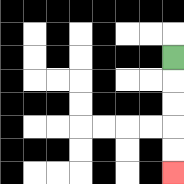{'start': '[7, 2]', 'end': '[7, 7]', 'path_directions': 'D,D,D,D,D', 'path_coordinates': '[[7, 2], [7, 3], [7, 4], [7, 5], [7, 6], [7, 7]]'}